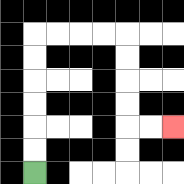{'start': '[1, 7]', 'end': '[7, 5]', 'path_directions': 'U,U,U,U,U,U,R,R,R,R,D,D,D,D,R,R', 'path_coordinates': '[[1, 7], [1, 6], [1, 5], [1, 4], [1, 3], [1, 2], [1, 1], [2, 1], [3, 1], [4, 1], [5, 1], [5, 2], [5, 3], [5, 4], [5, 5], [6, 5], [7, 5]]'}